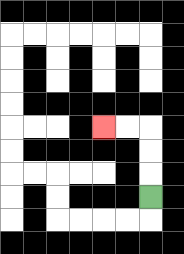{'start': '[6, 8]', 'end': '[4, 5]', 'path_directions': 'U,U,U,L,L', 'path_coordinates': '[[6, 8], [6, 7], [6, 6], [6, 5], [5, 5], [4, 5]]'}